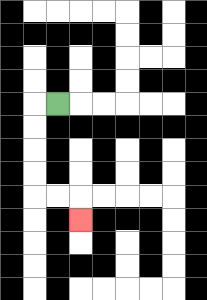{'start': '[2, 4]', 'end': '[3, 9]', 'path_directions': 'L,D,D,D,D,R,R,D', 'path_coordinates': '[[2, 4], [1, 4], [1, 5], [1, 6], [1, 7], [1, 8], [2, 8], [3, 8], [3, 9]]'}